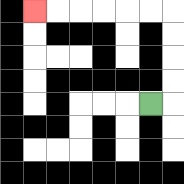{'start': '[6, 4]', 'end': '[1, 0]', 'path_directions': 'R,U,U,U,U,L,L,L,L,L,L', 'path_coordinates': '[[6, 4], [7, 4], [7, 3], [7, 2], [7, 1], [7, 0], [6, 0], [5, 0], [4, 0], [3, 0], [2, 0], [1, 0]]'}